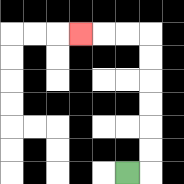{'start': '[5, 7]', 'end': '[3, 1]', 'path_directions': 'R,U,U,U,U,U,U,L,L,L', 'path_coordinates': '[[5, 7], [6, 7], [6, 6], [6, 5], [6, 4], [6, 3], [6, 2], [6, 1], [5, 1], [4, 1], [3, 1]]'}